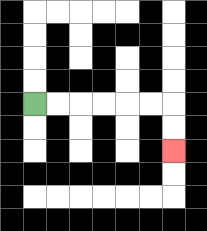{'start': '[1, 4]', 'end': '[7, 6]', 'path_directions': 'R,R,R,R,R,R,D,D', 'path_coordinates': '[[1, 4], [2, 4], [3, 4], [4, 4], [5, 4], [6, 4], [7, 4], [7, 5], [7, 6]]'}